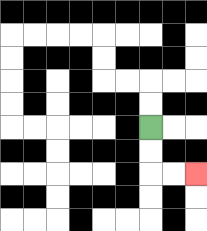{'start': '[6, 5]', 'end': '[8, 7]', 'path_directions': 'D,D,R,R', 'path_coordinates': '[[6, 5], [6, 6], [6, 7], [7, 7], [8, 7]]'}